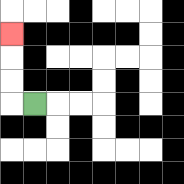{'start': '[1, 4]', 'end': '[0, 1]', 'path_directions': 'L,U,U,U', 'path_coordinates': '[[1, 4], [0, 4], [0, 3], [0, 2], [0, 1]]'}